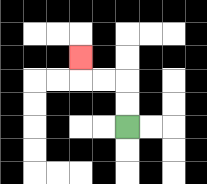{'start': '[5, 5]', 'end': '[3, 2]', 'path_directions': 'U,U,L,L,U', 'path_coordinates': '[[5, 5], [5, 4], [5, 3], [4, 3], [3, 3], [3, 2]]'}